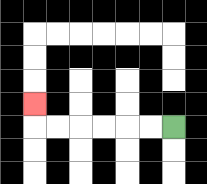{'start': '[7, 5]', 'end': '[1, 4]', 'path_directions': 'L,L,L,L,L,L,U', 'path_coordinates': '[[7, 5], [6, 5], [5, 5], [4, 5], [3, 5], [2, 5], [1, 5], [1, 4]]'}